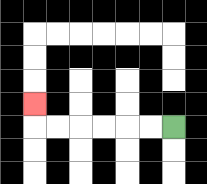{'start': '[7, 5]', 'end': '[1, 4]', 'path_directions': 'L,L,L,L,L,L,U', 'path_coordinates': '[[7, 5], [6, 5], [5, 5], [4, 5], [3, 5], [2, 5], [1, 5], [1, 4]]'}